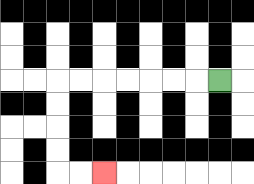{'start': '[9, 3]', 'end': '[4, 7]', 'path_directions': 'L,L,L,L,L,L,L,D,D,D,D,R,R', 'path_coordinates': '[[9, 3], [8, 3], [7, 3], [6, 3], [5, 3], [4, 3], [3, 3], [2, 3], [2, 4], [2, 5], [2, 6], [2, 7], [3, 7], [4, 7]]'}